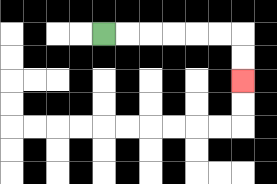{'start': '[4, 1]', 'end': '[10, 3]', 'path_directions': 'R,R,R,R,R,R,D,D', 'path_coordinates': '[[4, 1], [5, 1], [6, 1], [7, 1], [8, 1], [9, 1], [10, 1], [10, 2], [10, 3]]'}